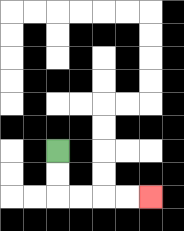{'start': '[2, 6]', 'end': '[6, 8]', 'path_directions': 'D,D,R,R,R,R', 'path_coordinates': '[[2, 6], [2, 7], [2, 8], [3, 8], [4, 8], [5, 8], [6, 8]]'}